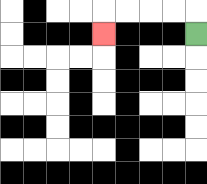{'start': '[8, 1]', 'end': '[4, 1]', 'path_directions': 'U,L,L,L,L,D', 'path_coordinates': '[[8, 1], [8, 0], [7, 0], [6, 0], [5, 0], [4, 0], [4, 1]]'}